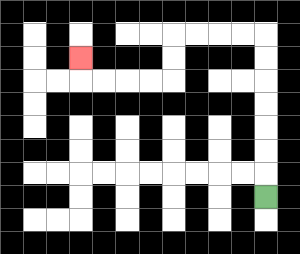{'start': '[11, 8]', 'end': '[3, 2]', 'path_directions': 'U,U,U,U,U,U,U,L,L,L,L,D,D,L,L,L,L,U', 'path_coordinates': '[[11, 8], [11, 7], [11, 6], [11, 5], [11, 4], [11, 3], [11, 2], [11, 1], [10, 1], [9, 1], [8, 1], [7, 1], [7, 2], [7, 3], [6, 3], [5, 3], [4, 3], [3, 3], [3, 2]]'}